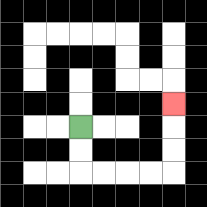{'start': '[3, 5]', 'end': '[7, 4]', 'path_directions': 'D,D,R,R,R,R,U,U,U', 'path_coordinates': '[[3, 5], [3, 6], [3, 7], [4, 7], [5, 7], [6, 7], [7, 7], [7, 6], [7, 5], [7, 4]]'}